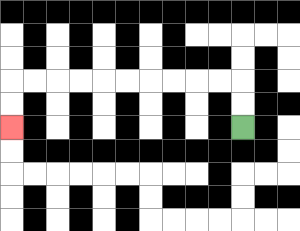{'start': '[10, 5]', 'end': '[0, 5]', 'path_directions': 'U,U,L,L,L,L,L,L,L,L,L,L,D,D', 'path_coordinates': '[[10, 5], [10, 4], [10, 3], [9, 3], [8, 3], [7, 3], [6, 3], [5, 3], [4, 3], [3, 3], [2, 3], [1, 3], [0, 3], [0, 4], [0, 5]]'}